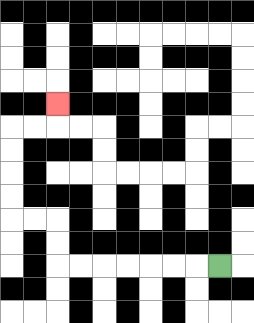{'start': '[9, 11]', 'end': '[2, 4]', 'path_directions': 'L,L,L,L,L,L,L,U,U,L,L,U,U,U,U,R,R,U', 'path_coordinates': '[[9, 11], [8, 11], [7, 11], [6, 11], [5, 11], [4, 11], [3, 11], [2, 11], [2, 10], [2, 9], [1, 9], [0, 9], [0, 8], [0, 7], [0, 6], [0, 5], [1, 5], [2, 5], [2, 4]]'}